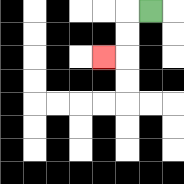{'start': '[6, 0]', 'end': '[4, 2]', 'path_directions': 'L,D,D,L', 'path_coordinates': '[[6, 0], [5, 0], [5, 1], [5, 2], [4, 2]]'}